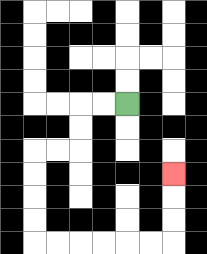{'start': '[5, 4]', 'end': '[7, 7]', 'path_directions': 'L,L,D,D,L,L,D,D,D,D,R,R,R,R,R,R,U,U,U', 'path_coordinates': '[[5, 4], [4, 4], [3, 4], [3, 5], [3, 6], [2, 6], [1, 6], [1, 7], [1, 8], [1, 9], [1, 10], [2, 10], [3, 10], [4, 10], [5, 10], [6, 10], [7, 10], [7, 9], [7, 8], [7, 7]]'}